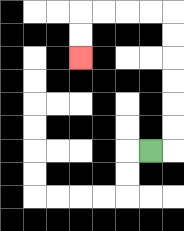{'start': '[6, 6]', 'end': '[3, 2]', 'path_directions': 'R,U,U,U,U,U,U,L,L,L,L,D,D', 'path_coordinates': '[[6, 6], [7, 6], [7, 5], [7, 4], [7, 3], [7, 2], [7, 1], [7, 0], [6, 0], [5, 0], [4, 0], [3, 0], [3, 1], [3, 2]]'}